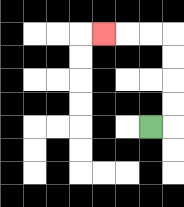{'start': '[6, 5]', 'end': '[4, 1]', 'path_directions': 'R,U,U,U,U,L,L,L', 'path_coordinates': '[[6, 5], [7, 5], [7, 4], [7, 3], [7, 2], [7, 1], [6, 1], [5, 1], [4, 1]]'}